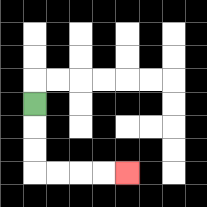{'start': '[1, 4]', 'end': '[5, 7]', 'path_directions': 'D,D,D,R,R,R,R', 'path_coordinates': '[[1, 4], [1, 5], [1, 6], [1, 7], [2, 7], [3, 7], [4, 7], [5, 7]]'}